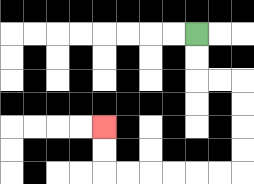{'start': '[8, 1]', 'end': '[4, 5]', 'path_directions': 'D,D,R,R,D,D,D,D,L,L,L,L,L,L,U,U', 'path_coordinates': '[[8, 1], [8, 2], [8, 3], [9, 3], [10, 3], [10, 4], [10, 5], [10, 6], [10, 7], [9, 7], [8, 7], [7, 7], [6, 7], [5, 7], [4, 7], [4, 6], [4, 5]]'}